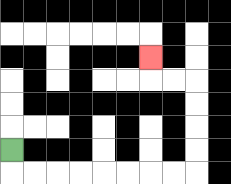{'start': '[0, 6]', 'end': '[6, 2]', 'path_directions': 'D,R,R,R,R,R,R,R,R,U,U,U,U,L,L,U', 'path_coordinates': '[[0, 6], [0, 7], [1, 7], [2, 7], [3, 7], [4, 7], [5, 7], [6, 7], [7, 7], [8, 7], [8, 6], [8, 5], [8, 4], [8, 3], [7, 3], [6, 3], [6, 2]]'}